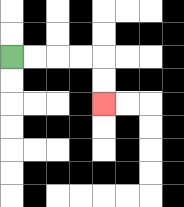{'start': '[0, 2]', 'end': '[4, 4]', 'path_directions': 'R,R,R,R,D,D', 'path_coordinates': '[[0, 2], [1, 2], [2, 2], [3, 2], [4, 2], [4, 3], [4, 4]]'}